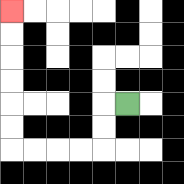{'start': '[5, 4]', 'end': '[0, 0]', 'path_directions': 'L,D,D,L,L,L,L,U,U,U,U,U,U', 'path_coordinates': '[[5, 4], [4, 4], [4, 5], [4, 6], [3, 6], [2, 6], [1, 6], [0, 6], [0, 5], [0, 4], [0, 3], [0, 2], [0, 1], [0, 0]]'}